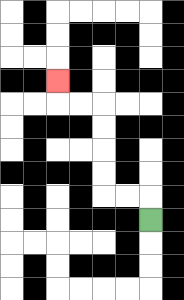{'start': '[6, 9]', 'end': '[2, 3]', 'path_directions': 'U,L,L,U,U,U,U,L,L,U', 'path_coordinates': '[[6, 9], [6, 8], [5, 8], [4, 8], [4, 7], [4, 6], [4, 5], [4, 4], [3, 4], [2, 4], [2, 3]]'}